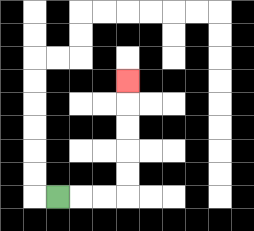{'start': '[2, 8]', 'end': '[5, 3]', 'path_directions': 'R,R,R,U,U,U,U,U', 'path_coordinates': '[[2, 8], [3, 8], [4, 8], [5, 8], [5, 7], [5, 6], [5, 5], [5, 4], [5, 3]]'}